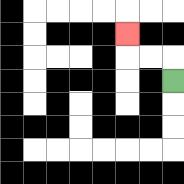{'start': '[7, 3]', 'end': '[5, 1]', 'path_directions': 'U,L,L,U', 'path_coordinates': '[[7, 3], [7, 2], [6, 2], [5, 2], [5, 1]]'}